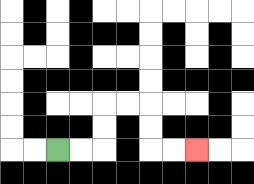{'start': '[2, 6]', 'end': '[8, 6]', 'path_directions': 'R,R,U,U,R,R,D,D,R,R', 'path_coordinates': '[[2, 6], [3, 6], [4, 6], [4, 5], [4, 4], [5, 4], [6, 4], [6, 5], [6, 6], [7, 6], [8, 6]]'}